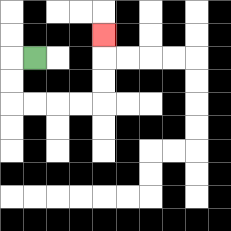{'start': '[1, 2]', 'end': '[4, 1]', 'path_directions': 'L,D,D,R,R,R,R,U,U,U', 'path_coordinates': '[[1, 2], [0, 2], [0, 3], [0, 4], [1, 4], [2, 4], [3, 4], [4, 4], [4, 3], [4, 2], [4, 1]]'}